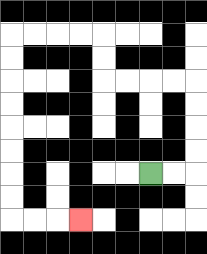{'start': '[6, 7]', 'end': '[3, 9]', 'path_directions': 'R,R,U,U,U,U,L,L,L,L,U,U,L,L,L,L,D,D,D,D,D,D,D,D,R,R,R', 'path_coordinates': '[[6, 7], [7, 7], [8, 7], [8, 6], [8, 5], [8, 4], [8, 3], [7, 3], [6, 3], [5, 3], [4, 3], [4, 2], [4, 1], [3, 1], [2, 1], [1, 1], [0, 1], [0, 2], [0, 3], [0, 4], [0, 5], [0, 6], [0, 7], [0, 8], [0, 9], [1, 9], [2, 9], [3, 9]]'}